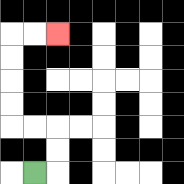{'start': '[1, 7]', 'end': '[2, 1]', 'path_directions': 'R,U,U,L,L,U,U,U,U,R,R', 'path_coordinates': '[[1, 7], [2, 7], [2, 6], [2, 5], [1, 5], [0, 5], [0, 4], [0, 3], [0, 2], [0, 1], [1, 1], [2, 1]]'}